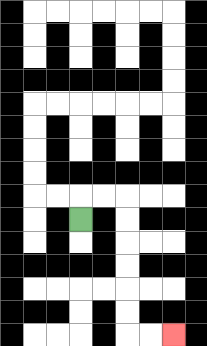{'start': '[3, 9]', 'end': '[7, 14]', 'path_directions': 'U,R,R,D,D,D,D,D,D,R,R', 'path_coordinates': '[[3, 9], [3, 8], [4, 8], [5, 8], [5, 9], [5, 10], [5, 11], [5, 12], [5, 13], [5, 14], [6, 14], [7, 14]]'}